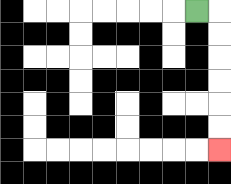{'start': '[8, 0]', 'end': '[9, 6]', 'path_directions': 'R,D,D,D,D,D,D', 'path_coordinates': '[[8, 0], [9, 0], [9, 1], [9, 2], [9, 3], [9, 4], [9, 5], [9, 6]]'}